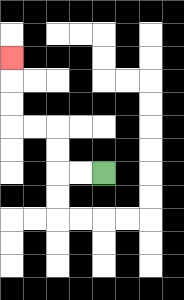{'start': '[4, 7]', 'end': '[0, 2]', 'path_directions': 'L,L,U,U,L,L,U,U,U', 'path_coordinates': '[[4, 7], [3, 7], [2, 7], [2, 6], [2, 5], [1, 5], [0, 5], [0, 4], [0, 3], [0, 2]]'}